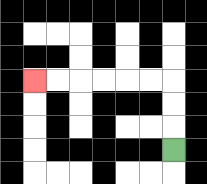{'start': '[7, 6]', 'end': '[1, 3]', 'path_directions': 'U,U,U,L,L,L,L,L,L', 'path_coordinates': '[[7, 6], [7, 5], [7, 4], [7, 3], [6, 3], [5, 3], [4, 3], [3, 3], [2, 3], [1, 3]]'}